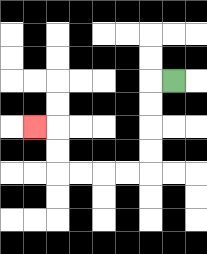{'start': '[7, 3]', 'end': '[1, 5]', 'path_directions': 'L,D,D,D,D,L,L,L,L,U,U,L', 'path_coordinates': '[[7, 3], [6, 3], [6, 4], [6, 5], [6, 6], [6, 7], [5, 7], [4, 7], [3, 7], [2, 7], [2, 6], [2, 5], [1, 5]]'}